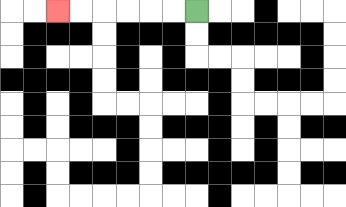{'start': '[8, 0]', 'end': '[2, 0]', 'path_directions': 'L,L,L,L,L,L', 'path_coordinates': '[[8, 0], [7, 0], [6, 0], [5, 0], [4, 0], [3, 0], [2, 0]]'}